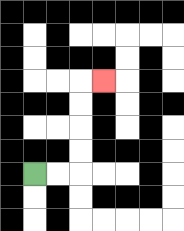{'start': '[1, 7]', 'end': '[4, 3]', 'path_directions': 'R,R,U,U,U,U,R', 'path_coordinates': '[[1, 7], [2, 7], [3, 7], [3, 6], [3, 5], [3, 4], [3, 3], [4, 3]]'}